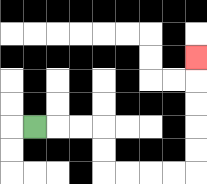{'start': '[1, 5]', 'end': '[8, 2]', 'path_directions': 'R,R,R,D,D,R,R,R,R,U,U,U,U,U', 'path_coordinates': '[[1, 5], [2, 5], [3, 5], [4, 5], [4, 6], [4, 7], [5, 7], [6, 7], [7, 7], [8, 7], [8, 6], [8, 5], [8, 4], [8, 3], [8, 2]]'}